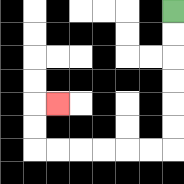{'start': '[7, 0]', 'end': '[2, 4]', 'path_directions': 'D,D,D,D,D,D,L,L,L,L,L,L,U,U,R', 'path_coordinates': '[[7, 0], [7, 1], [7, 2], [7, 3], [7, 4], [7, 5], [7, 6], [6, 6], [5, 6], [4, 6], [3, 6], [2, 6], [1, 6], [1, 5], [1, 4], [2, 4]]'}